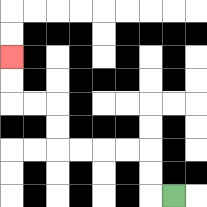{'start': '[7, 8]', 'end': '[0, 2]', 'path_directions': 'L,U,U,L,L,L,L,U,U,L,L,U,U', 'path_coordinates': '[[7, 8], [6, 8], [6, 7], [6, 6], [5, 6], [4, 6], [3, 6], [2, 6], [2, 5], [2, 4], [1, 4], [0, 4], [0, 3], [0, 2]]'}